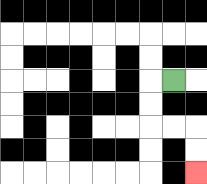{'start': '[7, 3]', 'end': '[8, 7]', 'path_directions': 'L,D,D,R,R,D,D', 'path_coordinates': '[[7, 3], [6, 3], [6, 4], [6, 5], [7, 5], [8, 5], [8, 6], [8, 7]]'}